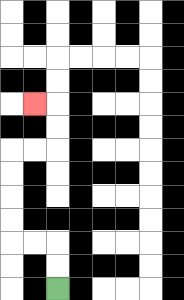{'start': '[2, 12]', 'end': '[1, 4]', 'path_directions': 'U,U,L,L,U,U,U,U,R,R,U,U,L', 'path_coordinates': '[[2, 12], [2, 11], [2, 10], [1, 10], [0, 10], [0, 9], [0, 8], [0, 7], [0, 6], [1, 6], [2, 6], [2, 5], [2, 4], [1, 4]]'}